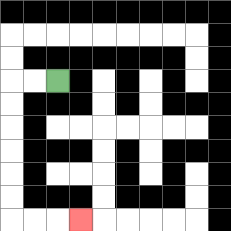{'start': '[2, 3]', 'end': '[3, 9]', 'path_directions': 'L,L,D,D,D,D,D,D,R,R,R', 'path_coordinates': '[[2, 3], [1, 3], [0, 3], [0, 4], [0, 5], [0, 6], [0, 7], [0, 8], [0, 9], [1, 9], [2, 9], [3, 9]]'}